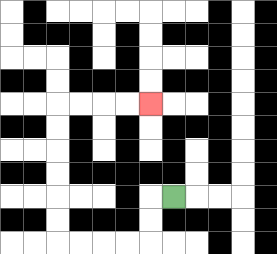{'start': '[7, 8]', 'end': '[6, 4]', 'path_directions': 'L,D,D,L,L,L,L,U,U,U,U,U,U,R,R,R,R', 'path_coordinates': '[[7, 8], [6, 8], [6, 9], [6, 10], [5, 10], [4, 10], [3, 10], [2, 10], [2, 9], [2, 8], [2, 7], [2, 6], [2, 5], [2, 4], [3, 4], [4, 4], [5, 4], [6, 4]]'}